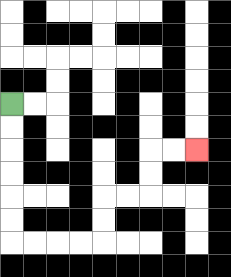{'start': '[0, 4]', 'end': '[8, 6]', 'path_directions': 'D,D,D,D,D,D,R,R,R,R,U,U,R,R,U,U,R,R', 'path_coordinates': '[[0, 4], [0, 5], [0, 6], [0, 7], [0, 8], [0, 9], [0, 10], [1, 10], [2, 10], [3, 10], [4, 10], [4, 9], [4, 8], [5, 8], [6, 8], [6, 7], [6, 6], [7, 6], [8, 6]]'}